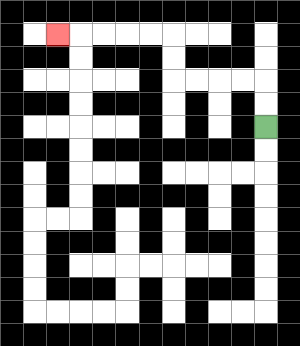{'start': '[11, 5]', 'end': '[2, 1]', 'path_directions': 'U,U,L,L,L,L,U,U,L,L,L,L,L', 'path_coordinates': '[[11, 5], [11, 4], [11, 3], [10, 3], [9, 3], [8, 3], [7, 3], [7, 2], [7, 1], [6, 1], [5, 1], [4, 1], [3, 1], [2, 1]]'}